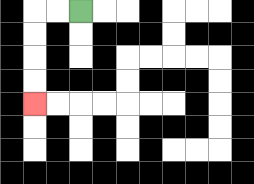{'start': '[3, 0]', 'end': '[1, 4]', 'path_directions': 'L,L,D,D,D,D', 'path_coordinates': '[[3, 0], [2, 0], [1, 0], [1, 1], [1, 2], [1, 3], [1, 4]]'}